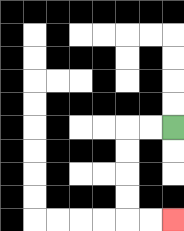{'start': '[7, 5]', 'end': '[7, 9]', 'path_directions': 'L,L,D,D,D,D,R,R', 'path_coordinates': '[[7, 5], [6, 5], [5, 5], [5, 6], [5, 7], [5, 8], [5, 9], [6, 9], [7, 9]]'}